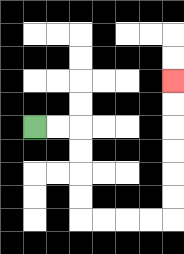{'start': '[1, 5]', 'end': '[7, 3]', 'path_directions': 'R,R,D,D,D,D,R,R,R,R,U,U,U,U,U,U', 'path_coordinates': '[[1, 5], [2, 5], [3, 5], [3, 6], [3, 7], [3, 8], [3, 9], [4, 9], [5, 9], [6, 9], [7, 9], [7, 8], [7, 7], [7, 6], [7, 5], [7, 4], [7, 3]]'}